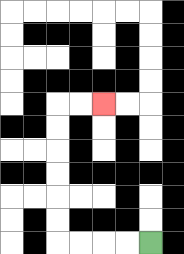{'start': '[6, 10]', 'end': '[4, 4]', 'path_directions': 'L,L,L,L,U,U,U,U,U,U,R,R', 'path_coordinates': '[[6, 10], [5, 10], [4, 10], [3, 10], [2, 10], [2, 9], [2, 8], [2, 7], [2, 6], [2, 5], [2, 4], [3, 4], [4, 4]]'}